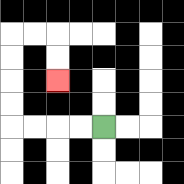{'start': '[4, 5]', 'end': '[2, 3]', 'path_directions': 'L,L,L,L,U,U,U,U,R,R,D,D', 'path_coordinates': '[[4, 5], [3, 5], [2, 5], [1, 5], [0, 5], [0, 4], [0, 3], [0, 2], [0, 1], [1, 1], [2, 1], [2, 2], [2, 3]]'}